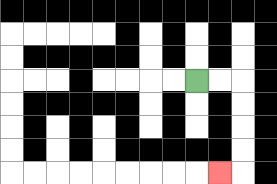{'start': '[8, 3]', 'end': '[9, 7]', 'path_directions': 'R,R,D,D,D,D,L', 'path_coordinates': '[[8, 3], [9, 3], [10, 3], [10, 4], [10, 5], [10, 6], [10, 7], [9, 7]]'}